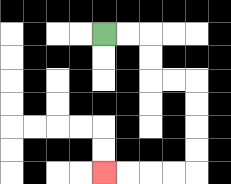{'start': '[4, 1]', 'end': '[4, 7]', 'path_directions': 'R,R,D,D,R,R,D,D,D,D,L,L,L,L', 'path_coordinates': '[[4, 1], [5, 1], [6, 1], [6, 2], [6, 3], [7, 3], [8, 3], [8, 4], [8, 5], [8, 6], [8, 7], [7, 7], [6, 7], [5, 7], [4, 7]]'}